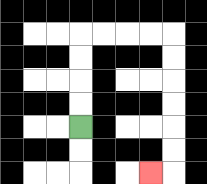{'start': '[3, 5]', 'end': '[6, 7]', 'path_directions': 'U,U,U,U,R,R,R,R,D,D,D,D,D,D,L', 'path_coordinates': '[[3, 5], [3, 4], [3, 3], [3, 2], [3, 1], [4, 1], [5, 1], [6, 1], [7, 1], [7, 2], [7, 3], [7, 4], [7, 5], [7, 6], [7, 7], [6, 7]]'}